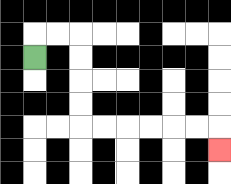{'start': '[1, 2]', 'end': '[9, 6]', 'path_directions': 'U,R,R,D,D,D,D,R,R,R,R,R,R,D', 'path_coordinates': '[[1, 2], [1, 1], [2, 1], [3, 1], [3, 2], [3, 3], [3, 4], [3, 5], [4, 5], [5, 5], [6, 5], [7, 5], [8, 5], [9, 5], [9, 6]]'}